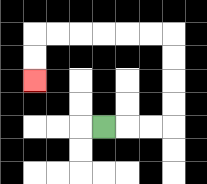{'start': '[4, 5]', 'end': '[1, 3]', 'path_directions': 'R,R,R,U,U,U,U,L,L,L,L,L,L,D,D', 'path_coordinates': '[[4, 5], [5, 5], [6, 5], [7, 5], [7, 4], [7, 3], [7, 2], [7, 1], [6, 1], [5, 1], [4, 1], [3, 1], [2, 1], [1, 1], [1, 2], [1, 3]]'}